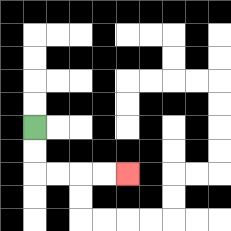{'start': '[1, 5]', 'end': '[5, 7]', 'path_directions': 'D,D,R,R,R,R', 'path_coordinates': '[[1, 5], [1, 6], [1, 7], [2, 7], [3, 7], [4, 7], [5, 7]]'}